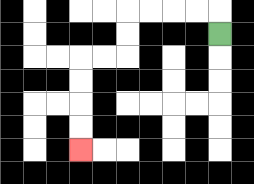{'start': '[9, 1]', 'end': '[3, 6]', 'path_directions': 'U,L,L,L,L,D,D,L,L,D,D,D,D', 'path_coordinates': '[[9, 1], [9, 0], [8, 0], [7, 0], [6, 0], [5, 0], [5, 1], [5, 2], [4, 2], [3, 2], [3, 3], [3, 4], [3, 5], [3, 6]]'}